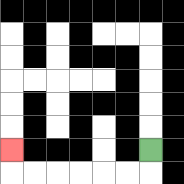{'start': '[6, 6]', 'end': '[0, 6]', 'path_directions': 'D,L,L,L,L,L,L,U', 'path_coordinates': '[[6, 6], [6, 7], [5, 7], [4, 7], [3, 7], [2, 7], [1, 7], [0, 7], [0, 6]]'}